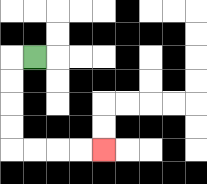{'start': '[1, 2]', 'end': '[4, 6]', 'path_directions': 'L,D,D,D,D,R,R,R,R', 'path_coordinates': '[[1, 2], [0, 2], [0, 3], [0, 4], [0, 5], [0, 6], [1, 6], [2, 6], [3, 6], [4, 6]]'}